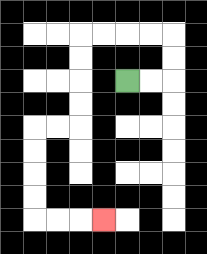{'start': '[5, 3]', 'end': '[4, 9]', 'path_directions': 'R,R,U,U,L,L,L,L,D,D,D,D,L,L,D,D,D,D,R,R,R', 'path_coordinates': '[[5, 3], [6, 3], [7, 3], [7, 2], [7, 1], [6, 1], [5, 1], [4, 1], [3, 1], [3, 2], [3, 3], [3, 4], [3, 5], [2, 5], [1, 5], [1, 6], [1, 7], [1, 8], [1, 9], [2, 9], [3, 9], [4, 9]]'}